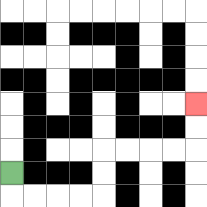{'start': '[0, 7]', 'end': '[8, 4]', 'path_directions': 'D,R,R,R,R,U,U,R,R,R,R,U,U', 'path_coordinates': '[[0, 7], [0, 8], [1, 8], [2, 8], [3, 8], [4, 8], [4, 7], [4, 6], [5, 6], [6, 6], [7, 6], [8, 6], [8, 5], [8, 4]]'}